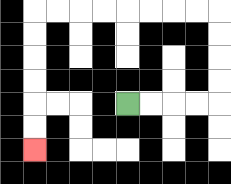{'start': '[5, 4]', 'end': '[1, 6]', 'path_directions': 'R,R,R,R,U,U,U,U,L,L,L,L,L,L,L,L,D,D,D,D,D,D', 'path_coordinates': '[[5, 4], [6, 4], [7, 4], [8, 4], [9, 4], [9, 3], [9, 2], [9, 1], [9, 0], [8, 0], [7, 0], [6, 0], [5, 0], [4, 0], [3, 0], [2, 0], [1, 0], [1, 1], [1, 2], [1, 3], [1, 4], [1, 5], [1, 6]]'}